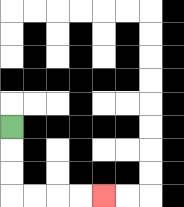{'start': '[0, 5]', 'end': '[4, 8]', 'path_directions': 'D,D,D,R,R,R,R', 'path_coordinates': '[[0, 5], [0, 6], [0, 7], [0, 8], [1, 8], [2, 8], [3, 8], [4, 8]]'}